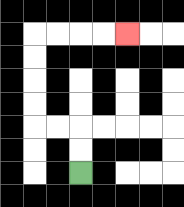{'start': '[3, 7]', 'end': '[5, 1]', 'path_directions': 'U,U,L,L,U,U,U,U,R,R,R,R', 'path_coordinates': '[[3, 7], [3, 6], [3, 5], [2, 5], [1, 5], [1, 4], [1, 3], [1, 2], [1, 1], [2, 1], [3, 1], [4, 1], [5, 1]]'}